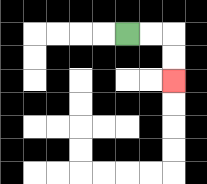{'start': '[5, 1]', 'end': '[7, 3]', 'path_directions': 'R,R,D,D', 'path_coordinates': '[[5, 1], [6, 1], [7, 1], [7, 2], [7, 3]]'}